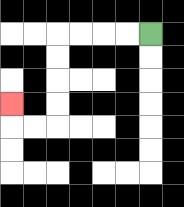{'start': '[6, 1]', 'end': '[0, 4]', 'path_directions': 'L,L,L,L,D,D,D,D,L,L,U', 'path_coordinates': '[[6, 1], [5, 1], [4, 1], [3, 1], [2, 1], [2, 2], [2, 3], [2, 4], [2, 5], [1, 5], [0, 5], [0, 4]]'}